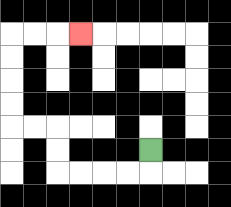{'start': '[6, 6]', 'end': '[3, 1]', 'path_directions': 'D,L,L,L,L,U,U,L,L,U,U,U,U,R,R,R', 'path_coordinates': '[[6, 6], [6, 7], [5, 7], [4, 7], [3, 7], [2, 7], [2, 6], [2, 5], [1, 5], [0, 5], [0, 4], [0, 3], [0, 2], [0, 1], [1, 1], [2, 1], [3, 1]]'}